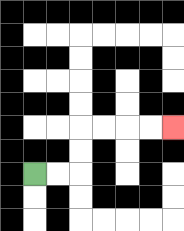{'start': '[1, 7]', 'end': '[7, 5]', 'path_directions': 'R,R,U,U,R,R,R,R', 'path_coordinates': '[[1, 7], [2, 7], [3, 7], [3, 6], [3, 5], [4, 5], [5, 5], [6, 5], [7, 5]]'}